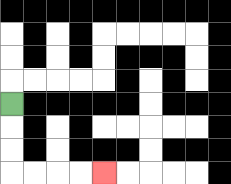{'start': '[0, 4]', 'end': '[4, 7]', 'path_directions': 'D,D,D,R,R,R,R', 'path_coordinates': '[[0, 4], [0, 5], [0, 6], [0, 7], [1, 7], [2, 7], [3, 7], [4, 7]]'}